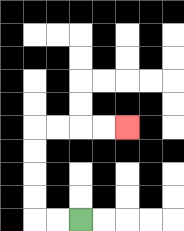{'start': '[3, 9]', 'end': '[5, 5]', 'path_directions': 'L,L,U,U,U,U,R,R,R,R', 'path_coordinates': '[[3, 9], [2, 9], [1, 9], [1, 8], [1, 7], [1, 6], [1, 5], [2, 5], [3, 5], [4, 5], [5, 5]]'}